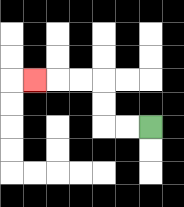{'start': '[6, 5]', 'end': '[1, 3]', 'path_directions': 'L,L,U,U,L,L,L', 'path_coordinates': '[[6, 5], [5, 5], [4, 5], [4, 4], [4, 3], [3, 3], [2, 3], [1, 3]]'}